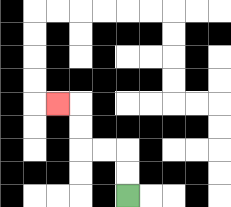{'start': '[5, 8]', 'end': '[2, 4]', 'path_directions': 'U,U,L,L,U,U,L', 'path_coordinates': '[[5, 8], [5, 7], [5, 6], [4, 6], [3, 6], [3, 5], [3, 4], [2, 4]]'}